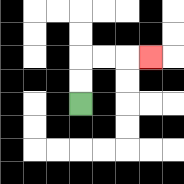{'start': '[3, 4]', 'end': '[6, 2]', 'path_directions': 'U,U,R,R,R', 'path_coordinates': '[[3, 4], [3, 3], [3, 2], [4, 2], [5, 2], [6, 2]]'}